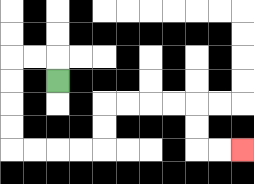{'start': '[2, 3]', 'end': '[10, 6]', 'path_directions': 'U,L,L,D,D,D,D,R,R,R,R,U,U,R,R,R,R,D,D,R,R', 'path_coordinates': '[[2, 3], [2, 2], [1, 2], [0, 2], [0, 3], [0, 4], [0, 5], [0, 6], [1, 6], [2, 6], [3, 6], [4, 6], [4, 5], [4, 4], [5, 4], [6, 4], [7, 4], [8, 4], [8, 5], [8, 6], [9, 6], [10, 6]]'}